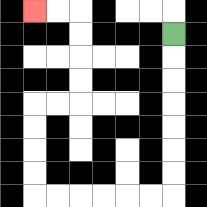{'start': '[7, 1]', 'end': '[1, 0]', 'path_directions': 'D,D,D,D,D,D,D,L,L,L,L,L,L,U,U,U,U,R,R,U,U,U,U,L,L', 'path_coordinates': '[[7, 1], [7, 2], [7, 3], [7, 4], [7, 5], [7, 6], [7, 7], [7, 8], [6, 8], [5, 8], [4, 8], [3, 8], [2, 8], [1, 8], [1, 7], [1, 6], [1, 5], [1, 4], [2, 4], [3, 4], [3, 3], [3, 2], [3, 1], [3, 0], [2, 0], [1, 0]]'}